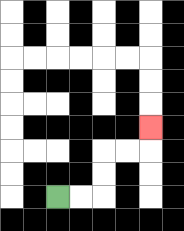{'start': '[2, 8]', 'end': '[6, 5]', 'path_directions': 'R,R,U,U,R,R,U', 'path_coordinates': '[[2, 8], [3, 8], [4, 8], [4, 7], [4, 6], [5, 6], [6, 6], [6, 5]]'}